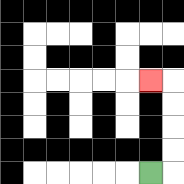{'start': '[6, 7]', 'end': '[6, 3]', 'path_directions': 'R,U,U,U,U,L', 'path_coordinates': '[[6, 7], [7, 7], [7, 6], [7, 5], [7, 4], [7, 3], [6, 3]]'}